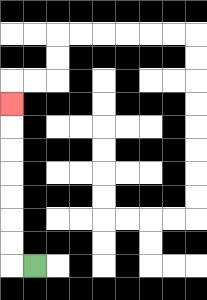{'start': '[1, 11]', 'end': '[0, 4]', 'path_directions': 'L,U,U,U,U,U,U,U', 'path_coordinates': '[[1, 11], [0, 11], [0, 10], [0, 9], [0, 8], [0, 7], [0, 6], [0, 5], [0, 4]]'}